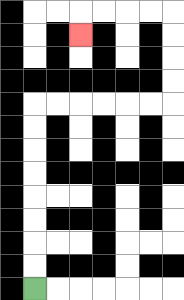{'start': '[1, 12]', 'end': '[3, 1]', 'path_directions': 'U,U,U,U,U,U,U,U,R,R,R,R,R,R,U,U,U,U,L,L,L,L,D', 'path_coordinates': '[[1, 12], [1, 11], [1, 10], [1, 9], [1, 8], [1, 7], [1, 6], [1, 5], [1, 4], [2, 4], [3, 4], [4, 4], [5, 4], [6, 4], [7, 4], [7, 3], [7, 2], [7, 1], [7, 0], [6, 0], [5, 0], [4, 0], [3, 0], [3, 1]]'}